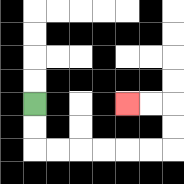{'start': '[1, 4]', 'end': '[5, 4]', 'path_directions': 'D,D,R,R,R,R,R,R,U,U,L,L', 'path_coordinates': '[[1, 4], [1, 5], [1, 6], [2, 6], [3, 6], [4, 6], [5, 6], [6, 6], [7, 6], [7, 5], [7, 4], [6, 4], [5, 4]]'}